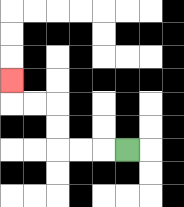{'start': '[5, 6]', 'end': '[0, 3]', 'path_directions': 'L,L,L,U,U,L,L,U', 'path_coordinates': '[[5, 6], [4, 6], [3, 6], [2, 6], [2, 5], [2, 4], [1, 4], [0, 4], [0, 3]]'}